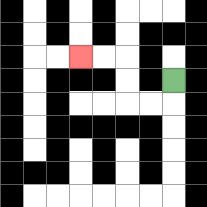{'start': '[7, 3]', 'end': '[3, 2]', 'path_directions': 'D,L,L,U,U,L,L', 'path_coordinates': '[[7, 3], [7, 4], [6, 4], [5, 4], [5, 3], [5, 2], [4, 2], [3, 2]]'}